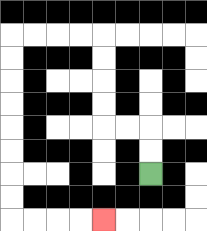{'start': '[6, 7]', 'end': '[4, 9]', 'path_directions': 'U,U,L,L,U,U,U,U,L,L,L,L,D,D,D,D,D,D,D,D,R,R,R,R', 'path_coordinates': '[[6, 7], [6, 6], [6, 5], [5, 5], [4, 5], [4, 4], [4, 3], [4, 2], [4, 1], [3, 1], [2, 1], [1, 1], [0, 1], [0, 2], [0, 3], [0, 4], [0, 5], [0, 6], [0, 7], [0, 8], [0, 9], [1, 9], [2, 9], [3, 9], [4, 9]]'}